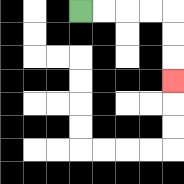{'start': '[3, 0]', 'end': '[7, 3]', 'path_directions': 'R,R,R,R,D,D,D', 'path_coordinates': '[[3, 0], [4, 0], [5, 0], [6, 0], [7, 0], [7, 1], [7, 2], [7, 3]]'}